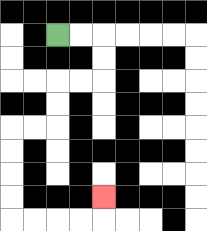{'start': '[2, 1]', 'end': '[4, 8]', 'path_directions': 'R,R,D,D,L,L,D,D,L,L,D,D,D,D,R,R,R,R,U', 'path_coordinates': '[[2, 1], [3, 1], [4, 1], [4, 2], [4, 3], [3, 3], [2, 3], [2, 4], [2, 5], [1, 5], [0, 5], [0, 6], [0, 7], [0, 8], [0, 9], [1, 9], [2, 9], [3, 9], [4, 9], [4, 8]]'}